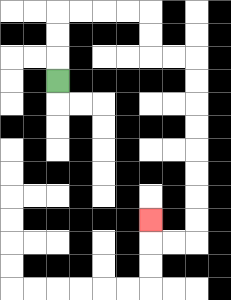{'start': '[2, 3]', 'end': '[6, 9]', 'path_directions': 'U,U,U,R,R,R,R,D,D,R,R,D,D,D,D,D,D,D,D,L,L,U', 'path_coordinates': '[[2, 3], [2, 2], [2, 1], [2, 0], [3, 0], [4, 0], [5, 0], [6, 0], [6, 1], [6, 2], [7, 2], [8, 2], [8, 3], [8, 4], [8, 5], [8, 6], [8, 7], [8, 8], [8, 9], [8, 10], [7, 10], [6, 10], [6, 9]]'}